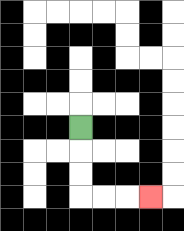{'start': '[3, 5]', 'end': '[6, 8]', 'path_directions': 'D,D,D,R,R,R', 'path_coordinates': '[[3, 5], [3, 6], [3, 7], [3, 8], [4, 8], [5, 8], [6, 8]]'}